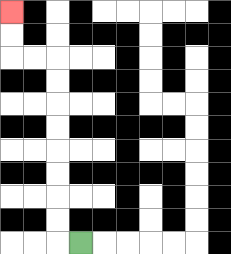{'start': '[3, 10]', 'end': '[0, 0]', 'path_directions': 'L,U,U,U,U,U,U,U,U,L,L,U,U', 'path_coordinates': '[[3, 10], [2, 10], [2, 9], [2, 8], [2, 7], [2, 6], [2, 5], [2, 4], [2, 3], [2, 2], [1, 2], [0, 2], [0, 1], [0, 0]]'}